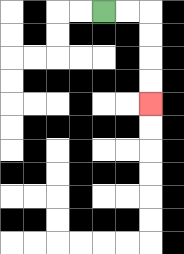{'start': '[4, 0]', 'end': '[6, 4]', 'path_directions': 'R,R,D,D,D,D', 'path_coordinates': '[[4, 0], [5, 0], [6, 0], [6, 1], [6, 2], [6, 3], [6, 4]]'}